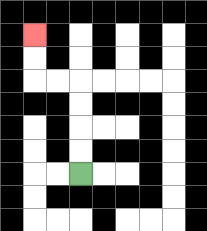{'start': '[3, 7]', 'end': '[1, 1]', 'path_directions': 'U,U,U,U,L,L,U,U', 'path_coordinates': '[[3, 7], [3, 6], [3, 5], [3, 4], [3, 3], [2, 3], [1, 3], [1, 2], [1, 1]]'}